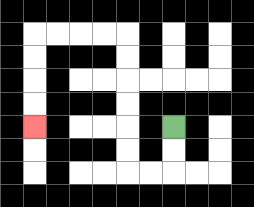{'start': '[7, 5]', 'end': '[1, 5]', 'path_directions': 'D,D,L,L,U,U,U,U,U,U,L,L,L,L,D,D,D,D', 'path_coordinates': '[[7, 5], [7, 6], [7, 7], [6, 7], [5, 7], [5, 6], [5, 5], [5, 4], [5, 3], [5, 2], [5, 1], [4, 1], [3, 1], [2, 1], [1, 1], [1, 2], [1, 3], [1, 4], [1, 5]]'}